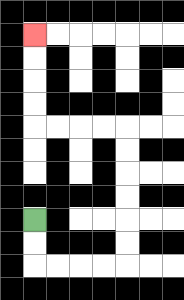{'start': '[1, 9]', 'end': '[1, 1]', 'path_directions': 'D,D,R,R,R,R,U,U,U,U,U,U,L,L,L,L,U,U,U,U', 'path_coordinates': '[[1, 9], [1, 10], [1, 11], [2, 11], [3, 11], [4, 11], [5, 11], [5, 10], [5, 9], [5, 8], [5, 7], [5, 6], [5, 5], [4, 5], [3, 5], [2, 5], [1, 5], [1, 4], [1, 3], [1, 2], [1, 1]]'}